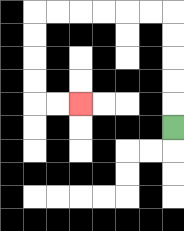{'start': '[7, 5]', 'end': '[3, 4]', 'path_directions': 'U,U,U,U,U,L,L,L,L,L,L,D,D,D,D,R,R', 'path_coordinates': '[[7, 5], [7, 4], [7, 3], [7, 2], [7, 1], [7, 0], [6, 0], [5, 0], [4, 0], [3, 0], [2, 0], [1, 0], [1, 1], [1, 2], [1, 3], [1, 4], [2, 4], [3, 4]]'}